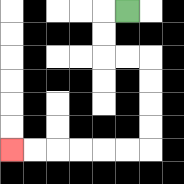{'start': '[5, 0]', 'end': '[0, 6]', 'path_directions': 'L,D,D,R,R,D,D,D,D,L,L,L,L,L,L', 'path_coordinates': '[[5, 0], [4, 0], [4, 1], [4, 2], [5, 2], [6, 2], [6, 3], [6, 4], [6, 5], [6, 6], [5, 6], [4, 6], [3, 6], [2, 6], [1, 6], [0, 6]]'}